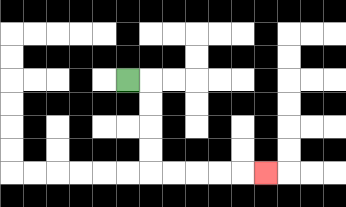{'start': '[5, 3]', 'end': '[11, 7]', 'path_directions': 'R,D,D,D,D,R,R,R,R,R', 'path_coordinates': '[[5, 3], [6, 3], [6, 4], [6, 5], [6, 6], [6, 7], [7, 7], [8, 7], [9, 7], [10, 7], [11, 7]]'}